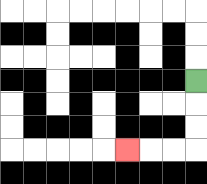{'start': '[8, 3]', 'end': '[5, 6]', 'path_directions': 'D,D,D,L,L,L', 'path_coordinates': '[[8, 3], [8, 4], [8, 5], [8, 6], [7, 6], [6, 6], [5, 6]]'}